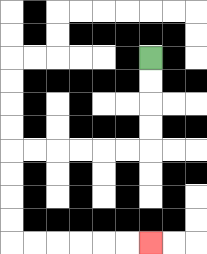{'start': '[6, 2]', 'end': '[6, 10]', 'path_directions': 'D,D,D,D,L,L,L,L,L,L,D,D,D,D,R,R,R,R,R,R', 'path_coordinates': '[[6, 2], [6, 3], [6, 4], [6, 5], [6, 6], [5, 6], [4, 6], [3, 6], [2, 6], [1, 6], [0, 6], [0, 7], [0, 8], [0, 9], [0, 10], [1, 10], [2, 10], [3, 10], [4, 10], [5, 10], [6, 10]]'}